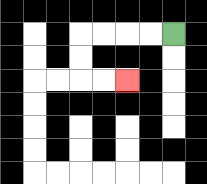{'start': '[7, 1]', 'end': '[5, 3]', 'path_directions': 'L,L,L,L,D,D,R,R', 'path_coordinates': '[[7, 1], [6, 1], [5, 1], [4, 1], [3, 1], [3, 2], [3, 3], [4, 3], [5, 3]]'}